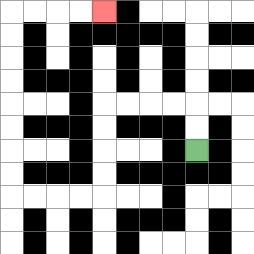{'start': '[8, 6]', 'end': '[4, 0]', 'path_directions': 'U,U,L,L,L,L,D,D,D,D,L,L,L,L,U,U,U,U,U,U,U,U,R,R,R,R', 'path_coordinates': '[[8, 6], [8, 5], [8, 4], [7, 4], [6, 4], [5, 4], [4, 4], [4, 5], [4, 6], [4, 7], [4, 8], [3, 8], [2, 8], [1, 8], [0, 8], [0, 7], [0, 6], [0, 5], [0, 4], [0, 3], [0, 2], [0, 1], [0, 0], [1, 0], [2, 0], [3, 0], [4, 0]]'}